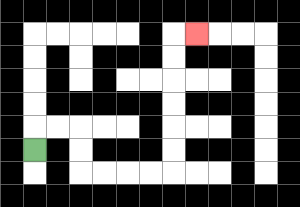{'start': '[1, 6]', 'end': '[8, 1]', 'path_directions': 'U,R,R,D,D,R,R,R,R,U,U,U,U,U,U,R', 'path_coordinates': '[[1, 6], [1, 5], [2, 5], [3, 5], [3, 6], [3, 7], [4, 7], [5, 7], [6, 7], [7, 7], [7, 6], [7, 5], [7, 4], [7, 3], [7, 2], [7, 1], [8, 1]]'}